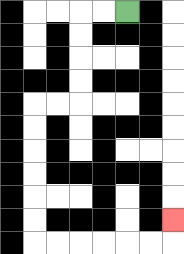{'start': '[5, 0]', 'end': '[7, 9]', 'path_directions': 'L,L,D,D,D,D,L,L,D,D,D,D,D,D,R,R,R,R,R,R,U', 'path_coordinates': '[[5, 0], [4, 0], [3, 0], [3, 1], [3, 2], [3, 3], [3, 4], [2, 4], [1, 4], [1, 5], [1, 6], [1, 7], [1, 8], [1, 9], [1, 10], [2, 10], [3, 10], [4, 10], [5, 10], [6, 10], [7, 10], [7, 9]]'}